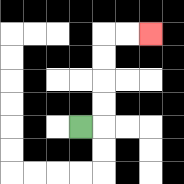{'start': '[3, 5]', 'end': '[6, 1]', 'path_directions': 'R,U,U,U,U,R,R', 'path_coordinates': '[[3, 5], [4, 5], [4, 4], [4, 3], [4, 2], [4, 1], [5, 1], [6, 1]]'}